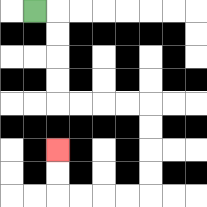{'start': '[1, 0]', 'end': '[2, 6]', 'path_directions': 'R,D,D,D,D,R,R,R,R,D,D,D,D,L,L,L,L,U,U', 'path_coordinates': '[[1, 0], [2, 0], [2, 1], [2, 2], [2, 3], [2, 4], [3, 4], [4, 4], [5, 4], [6, 4], [6, 5], [6, 6], [6, 7], [6, 8], [5, 8], [4, 8], [3, 8], [2, 8], [2, 7], [2, 6]]'}